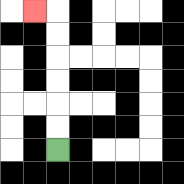{'start': '[2, 6]', 'end': '[1, 0]', 'path_directions': 'U,U,U,U,U,U,L', 'path_coordinates': '[[2, 6], [2, 5], [2, 4], [2, 3], [2, 2], [2, 1], [2, 0], [1, 0]]'}